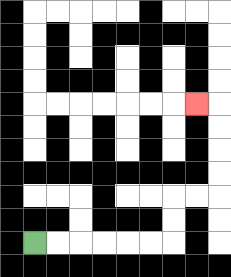{'start': '[1, 10]', 'end': '[8, 4]', 'path_directions': 'R,R,R,R,R,R,U,U,R,R,U,U,U,U,L', 'path_coordinates': '[[1, 10], [2, 10], [3, 10], [4, 10], [5, 10], [6, 10], [7, 10], [7, 9], [7, 8], [8, 8], [9, 8], [9, 7], [9, 6], [9, 5], [9, 4], [8, 4]]'}